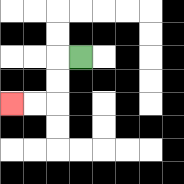{'start': '[3, 2]', 'end': '[0, 4]', 'path_directions': 'L,D,D,L,L', 'path_coordinates': '[[3, 2], [2, 2], [2, 3], [2, 4], [1, 4], [0, 4]]'}